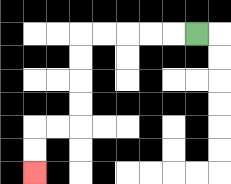{'start': '[8, 1]', 'end': '[1, 7]', 'path_directions': 'L,L,L,L,L,D,D,D,D,L,L,D,D', 'path_coordinates': '[[8, 1], [7, 1], [6, 1], [5, 1], [4, 1], [3, 1], [3, 2], [3, 3], [3, 4], [3, 5], [2, 5], [1, 5], [1, 6], [1, 7]]'}